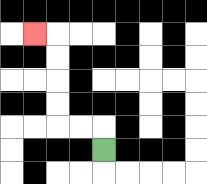{'start': '[4, 6]', 'end': '[1, 1]', 'path_directions': 'U,L,L,U,U,U,U,L', 'path_coordinates': '[[4, 6], [4, 5], [3, 5], [2, 5], [2, 4], [2, 3], [2, 2], [2, 1], [1, 1]]'}